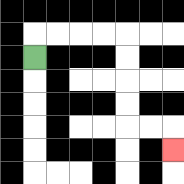{'start': '[1, 2]', 'end': '[7, 6]', 'path_directions': 'U,R,R,R,R,D,D,D,D,R,R,D', 'path_coordinates': '[[1, 2], [1, 1], [2, 1], [3, 1], [4, 1], [5, 1], [5, 2], [5, 3], [5, 4], [5, 5], [6, 5], [7, 5], [7, 6]]'}